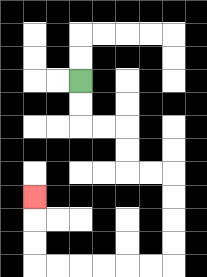{'start': '[3, 3]', 'end': '[1, 8]', 'path_directions': 'D,D,R,R,D,D,R,R,D,D,D,D,L,L,L,L,L,L,U,U,U', 'path_coordinates': '[[3, 3], [3, 4], [3, 5], [4, 5], [5, 5], [5, 6], [5, 7], [6, 7], [7, 7], [7, 8], [7, 9], [7, 10], [7, 11], [6, 11], [5, 11], [4, 11], [3, 11], [2, 11], [1, 11], [1, 10], [1, 9], [1, 8]]'}